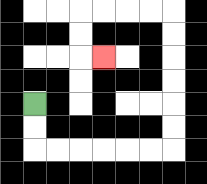{'start': '[1, 4]', 'end': '[4, 2]', 'path_directions': 'D,D,R,R,R,R,R,R,U,U,U,U,U,U,L,L,L,L,D,D,R', 'path_coordinates': '[[1, 4], [1, 5], [1, 6], [2, 6], [3, 6], [4, 6], [5, 6], [6, 6], [7, 6], [7, 5], [7, 4], [7, 3], [7, 2], [7, 1], [7, 0], [6, 0], [5, 0], [4, 0], [3, 0], [3, 1], [3, 2], [4, 2]]'}